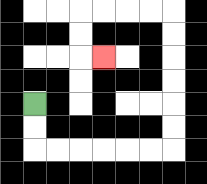{'start': '[1, 4]', 'end': '[4, 2]', 'path_directions': 'D,D,R,R,R,R,R,R,U,U,U,U,U,U,L,L,L,L,D,D,R', 'path_coordinates': '[[1, 4], [1, 5], [1, 6], [2, 6], [3, 6], [4, 6], [5, 6], [6, 6], [7, 6], [7, 5], [7, 4], [7, 3], [7, 2], [7, 1], [7, 0], [6, 0], [5, 0], [4, 0], [3, 0], [3, 1], [3, 2], [4, 2]]'}